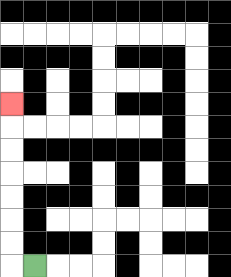{'start': '[1, 11]', 'end': '[0, 4]', 'path_directions': 'L,U,U,U,U,U,U,U', 'path_coordinates': '[[1, 11], [0, 11], [0, 10], [0, 9], [0, 8], [0, 7], [0, 6], [0, 5], [0, 4]]'}